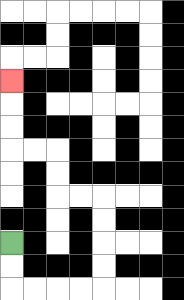{'start': '[0, 10]', 'end': '[0, 3]', 'path_directions': 'D,D,R,R,R,R,U,U,U,U,L,L,U,U,L,L,U,U,U', 'path_coordinates': '[[0, 10], [0, 11], [0, 12], [1, 12], [2, 12], [3, 12], [4, 12], [4, 11], [4, 10], [4, 9], [4, 8], [3, 8], [2, 8], [2, 7], [2, 6], [1, 6], [0, 6], [0, 5], [0, 4], [0, 3]]'}